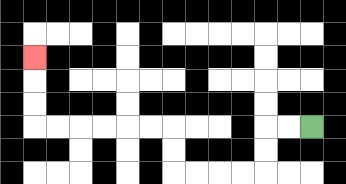{'start': '[13, 5]', 'end': '[1, 2]', 'path_directions': 'L,L,D,D,L,L,L,L,U,U,L,L,L,L,L,L,U,U,U', 'path_coordinates': '[[13, 5], [12, 5], [11, 5], [11, 6], [11, 7], [10, 7], [9, 7], [8, 7], [7, 7], [7, 6], [7, 5], [6, 5], [5, 5], [4, 5], [3, 5], [2, 5], [1, 5], [1, 4], [1, 3], [1, 2]]'}